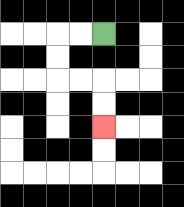{'start': '[4, 1]', 'end': '[4, 5]', 'path_directions': 'L,L,D,D,R,R,D,D', 'path_coordinates': '[[4, 1], [3, 1], [2, 1], [2, 2], [2, 3], [3, 3], [4, 3], [4, 4], [4, 5]]'}